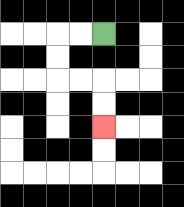{'start': '[4, 1]', 'end': '[4, 5]', 'path_directions': 'L,L,D,D,R,R,D,D', 'path_coordinates': '[[4, 1], [3, 1], [2, 1], [2, 2], [2, 3], [3, 3], [4, 3], [4, 4], [4, 5]]'}